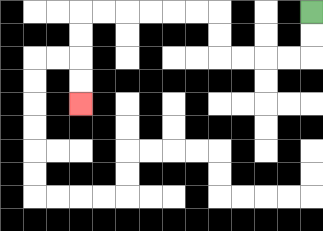{'start': '[13, 0]', 'end': '[3, 4]', 'path_directions': 'D,D,L,L,L,L,U,U,L,L,L,L,L,L,D,D,D,D', 'path_coordinates': '[[13, 0], [13, 1], [13, 2], [12, 2], [11, 2], [10, 2], [9, 2], [9, 1], [9, 0], [8, 0], [7, 0], [6, 0], [5, 0], [4, 0], [3, 0], [3, 1], [3, 2], [3, 3], [3, 4]]'}